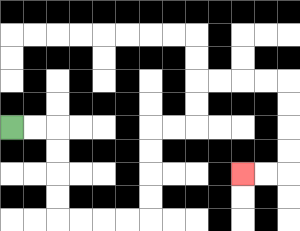{'start': '[0, 5]', 'end': '[10, 7]', 'path_directions': 'R,R,D,D,D,D,R,R,R,R,U,U,U,U,R,R,U,U,R,R,R,R,D,D,D,D,L,L', 'path_coordinates': '[[0, 5], [1, 5], [2, 5], [2, 6], [2, 7], [2, 8], [2, 9], [3, 9], [4, 9], [5, 9], [6, 9], [6, 8], [6, 7], [6, 6], [6, 5], [7, 5], [8, 5], [8, 4], [8, 3], [9, 3], [10, 3], [11, 3], [12, 3], [12, 4], [12, 5], [12, 6], [12, 7], [11, 7], [10, 7]]'}